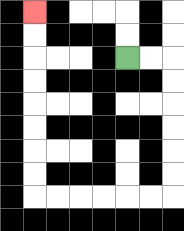{'start': '[5, 2]', 'end': '[1, 0]', 'path_directions': 'R,R,D,D,D,D,D,D,L,L,L,L,L,L,U,U,U,U,U,U,U,U', 'path_coordinates': '[[5, 2], [6, 2], [7, 2], [7, 3], [7, 4], [7, 5], [7, 6], [7, 7], [7, 8], [6, 8], [5, 8], [4, 8], [3, 8], [2, 8], [1, 8], [1, 7], [1, 6], [1, 5], [1, 4], [1, 3], [1, 2], [1, 1], [1, 0]]'}